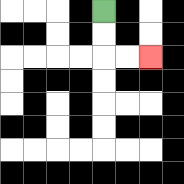{'start': '[4, 0]', 'end': '[6, 2]', 'path_directions': 'D,D,R,R', 'path_coordinates': '[[4, 0], [4, 1], [4, 2], [5, 2], [6, 2]]'}